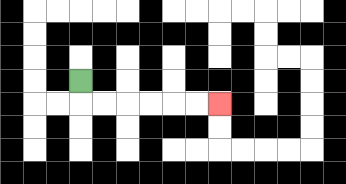{'start': '[3, 3]', 'end': '[9, 4]', 'path_directions': 'D,R,R,R,R,R,R', 'path_coordinates': '[[3, 3], [3, 4], [4, 4], [5, 4], [6, 4], [7, 4], [8, 4], [9, 4]]'}